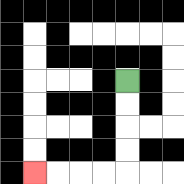{'start': '[5, 3]', 'end': '[1, 7]', 'path_directions': 'D,D,D,D,L,L,L,L', 'path_coordinates': '[[5, 3], [5, 4], [5, 5], [5, 6], [5, 7], [4, 7], [3, 7], [2, 7], [1, 7]]'}